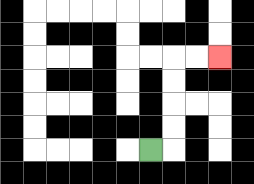{'start': '[6, 6]', 'end': '[9, 2]', 'path_directions': 'R,U,U,U,U,R,R', 'path_coordinates': '[[6, 6], [7, 6], [7, 5], [7, 4], [7, 3], [7, 2], [8, 2], [9, 2]]'}